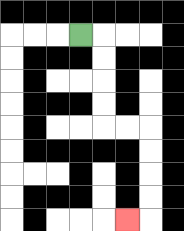{'start': '[3, 1]', 'end': '[5, 9]', 'path_directions': 'R,D,D,D,D,R,R,D,D,D,D,L', 'path_coordinates': '[[3, 1], [4, 1], [4, 2], [4, 3], [4, 4], [4, 5], [5, 5], [6, 5], [6, 6], [6, 7], [6, 8], [6, 9], [5, 9]]'}